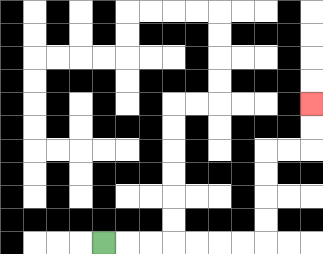{'start': '[4, 10]', 'end': '[13, 4]', 'path_directions': 'R,R,R,R,R,R,R,U,U,U,U,R,R,U,U', 'path_coordinates': '[[4, 10], [5, 10], [6, 10], [7, 10], [8, 10], [9, 10], [10, 10], [11, 10], [11, 9], [11, 8], [11, 7], [11, 6], [12, 6], [13, 6], [13, 5], [13, 4]]'}